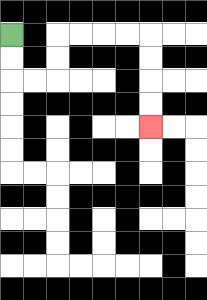{'start': '[0, 1]', 'end': '[6, 5]', 'path_directions': 'D,D,R,R,U,U,R,R,R,R,D,D,D,D', 'path_coordinates': '[[0, 1], [0, 2], [0, 3], [1, 3], [2, 3], [2, 2], [2, 1], [3, 1], [4, 1], [5, 1], [6, 1], [6, 2], [6, 3], [6, 4], [6, 5]]'}